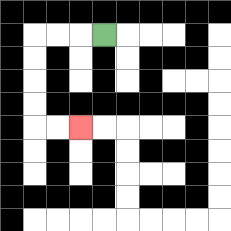{'start': '[4, 1]', 'end': '[3, 5]', 'path_directions': 'L,L,L,D,D,D,D,R,R', 'path_coordinates': '[[4, 1], [3, 1], [2, 1], [1, 1], [1, 2], [1, 3], [1, 4], [1, 5], [2, 5], [3, 5]]'}